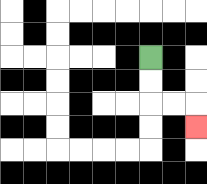{'start': '[6, 2]', 'end': '[8, 5]', 'path_directions': 'D,D,R,R,D', 'path_coordinates': '[[6, 2], [6, 3], [6, 4], [7, 4], [8, 4], [8, 5]]'}